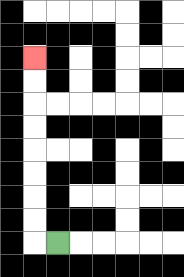{'start': '[2, 10]', 'end': '[1, 2]', 'path_directions': 'L,U,U,U,U,U,U,U,U', 'path_coordinates': '[[2, 10], [1, 10], [1, 9], [1, 8], [1, 7], [1, 6], [1, 5], [1, 4], [1, 3], [1, 2]]'}